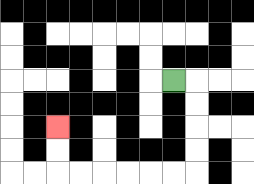{'start': '[7, 3]', 'end': '[2, 5]', 'path_directions': 'R,D,D,D,D,L,L,L,L,L,L,U,U', 'path_coordinates': '[[7, 3], [8, 3], [8, 4], [8, 5], [8, 6], [8, 7], [7, 7], [6, 7], [5, 7], [4, 7], [3, 7], [2, 7], [2, 6], [2, 5]]'}